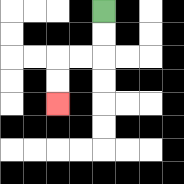{'start': '[4, 0]', 'end': '[2, 4]', 'path_directions': 'D,D,L,L,D,D', 'path_coordinates': '[[4, 0], [4, 1], [4, 2], [3, 2], [2, 2], [2, 3], [2, 4]]'}